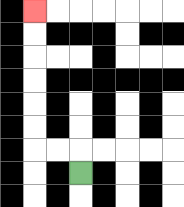{'start': '[3, 7]', 'end': '[1, 0]', 'path_directions': 'U,L,L,U,U,U,U,U,U', 'path_coordinates': '[[3, 7], [3, 6], [2, 6], [1, 6], [1, 5], [1, 4], [1, 3], [1, 2], [1, 1], [1, 0]]'}